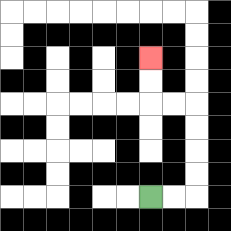{'start': '[6, 8]', 'end': '[6, 2]', 'path_directions': 'R,R,U,U,U,U,L,L,U,U', 'path_coordinates': '[[6, 8], [7, 8], [8, 8], [8, 7], [8, 6], [8, 5], [8, 4], [7, 4], [6, 4], [6, 3], [6, 2]]'}